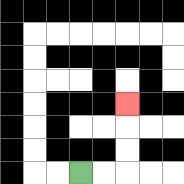{'start': '[3, 7]', 'end': '[5, 4]', 'path_directions': 'R,R,U,U,U', 'path_coordinates': '[[3, 7], [4, 7], [5, 7], [5, 6], [5, 5], [5, 4]]'}